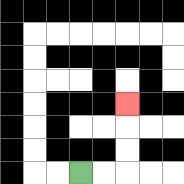{'start': '[3, 7]', 'end': '[5, 4]', 'path_directions': 'R,R,U,U,U', 'path_coordinates': '[[3, 7], [4, 7], [5, 7], [5, 6], [5, 5], [5, 4]]'}